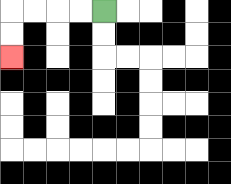{'start': '[4, 0]', 'end': '[0, 2]', 'path_directions': 'L,L,L,L,D,D', 'path_coordinates': '[[4, 0], [3, 0], [2, 0], [1, 0], [0, 0], [0, 1], [0, 2]]'}